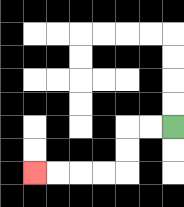{'start': '[7, 5]', 'end': '[1, 7]', 'path_directions': 'L,L,D,D,L,L,L,L', 'path_coordinates': '[[7, 5], [6, 5], [5, 5], [5, 6], [5, 7], [4, 7], [3, 7], [2, 7], [1, 7]]'}